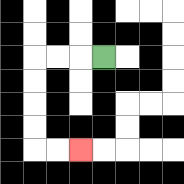{'start': '[4, 2]', 'end': '[3, 6]', 'path_directions': 'L,L,L,D,D,D,D,R,R', 'path_coordinates': '[[4, 2], [3, 2], [2, 2], [1, 2], [1, 3], [1, 4], [1, 5], [1, 6], [2, 6], [3, 6]]'}